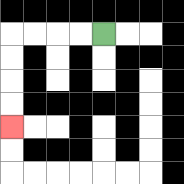{'start': '[4, 1]', 'end': '[0, 5]', 'path_directions': 'L,L,L,L,D,D,D,D', 'path_coordinates': '[[4, 1], [3, 1], [2, 1], [1, 1], [0, 1], [0, 2], [0, 3], [0, 4], [0, 5]]'}